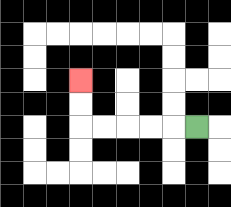{'start': '[8, 5]', 'end': '[3, 3]', 'path_directions': 'L,L,L,L,L,U,U', 'path_coordinates': '[[8, 5], [7, 5], [6, 5], [5, 5], [4, 5], [3, 5], [3, 4], [3, 3]]'}